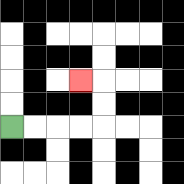{'start': '[0, 5]', 'end': '[3, 3]', 'path_directions': 'R,R,R,R,U,U,L', 'path_coordinates': '[[0, 5], [1, 5], [2, 5], [3, 5], [4, 5], [4, 4], [4, 3], [3, 3]]'}